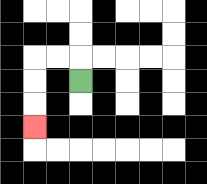{'start': '[3, 3]', 'end': '[1, 5]', 'path_directions': 'U,L,L,D,D,D', 'path_coordinates': '[[3, 3], [3, 2], [2, 2], [1, 2], [1, 3], [1, 4], [1, 5]]'}